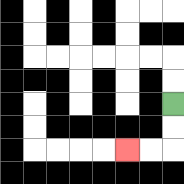{'start': '[7, 4]', 'end': '[5, 6]', 'path_directions': 'D,D,L,L', 'path_coordinates': '[[7, 4], [7, 5], [7, 6], [6, 6], [5, 6]]'}